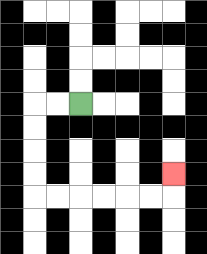{'start': '[3, 4]', 'end': '[7, 7]', 'path_directions': 'L,L,D,D,D,D,R,R,R,R,R,R,U', 'path_coordinates': '[[3, 4], [2, 4], [1, 4], [1, 5], [1, 6], [1, 7], [1, 8], [2, 8], [3, 8], [4, 8], [5, 8], [6, 8], [7, 8], [7, 7]]'}